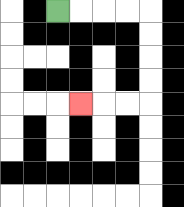{'start': '[2, 0]', 'end': '[3, 4]', 'path_directions': 'R,R,R,R,D,D,D,D,L,L,L', 'path_coordinates': '[[2, 0], [3, 0], [4, 0], [5, 0], [6, 0], [6, 1], [6, 2], [6, 3], [6, 4], [5, 4], [4, 4], [3, 4]]'}